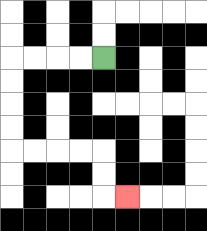{'start': '[4, 2]', 'end': '[5, 8]', 'path_directions': 'L,L,L,L,D,D,D,D,R,R,R,R,D,D,R', 'path_coordinates': '[[4, 2], [3, 2], [2, 2], [1, 2], [0, 2], [0, 3], [0, 4], [0, 5], [0, 6], [1, 6], [2, 6], [3, 6], [4, 6], [4, 7], [4, 8], [5, 8]]'}